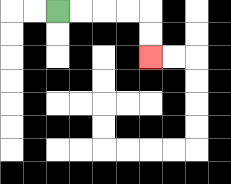{'start': '[2, 0]', 'end': '[6, 2]', 'path_directions': 'R,R,R,R,D,D', 'path_coordinates': '[[2, 0], [3, 0], [4, 0], [5, 0], [6, 0], [6, 1], [6, 2]]'}